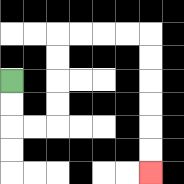{'start': '[0, 3]', 'end': '[6, 7]', 'path_directions': 'D,D,R,R,U,U,U,U,R,R,R,R,D,D,D,D,D,D', 'path_coordinates': '[[0, 3], [0, 4], [0, 5], [1, 5], [2, 5], [2, 4], [2, 3], [2, 2], [2, 1], [3, 1], [4, 1], [5, 1], [6, 1], [6, 2], [6, 3], [6, 4], [6, 5], [6, 6], [6, 7]]'}